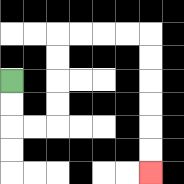{'start': '[0, 3]', 'end': '[6, 7]', 'path_directions': 'D,D,R,R,U,U,U,U,R,R,R,R,D,D,D,D,D,D', 'path_coordinates': '[[0, 3], [0, 4], [0, 5], [1, 5], [2, 5], [2, 4], [2, 3], [2, 2], [2, 1], [3, 1], [4, 1], [5, 1], [6, 1], [6, 2], [6, 3], [6, 4], [6, 5], [6, 6], [6, 7]]'}